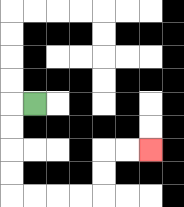{'start': '[1, 4]', 'end': '[6, 6]', 'path_directions': 'L,D,D,D,D,R,R,R,R,U,U,R,R', 'path_coordinates': '[[1, 4], [0, 4], [0, 5], [0, 6], [0, 7], [0, 8], [1, 8], [2, 8], [3, 8], [4, 8], [4, 7], [4, 6], [5, 6], [6, 6]]'}